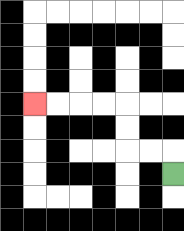{'start': '[7, 7]', 'end': '[1, 4]', 'path_directions': 'U,L,L,U,U,L,L,L,L', 'path_coordinates': '[[7, 7], [7, 6], [6, 6], [5, 6], [5, 5], [5, 4], [4, 4], [3, 4], [2, 4], [1, 4]]'}